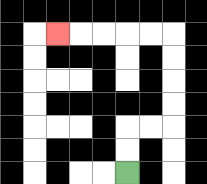{'start': '[5, 7]', 'end': '[2, 1]', 'path_directions': 'U,U,R,R,U,U,U,U,L,L,L,L,L', 'path_coordinates': '[[5, 7], [5, 6], [5, 5], [6, 5], [7, 5], [7, 4], [7, 3], [7, 2], [7, 1], [6, 1], [5, 1], [4, 1], [3, 1], [2, 1]]'}